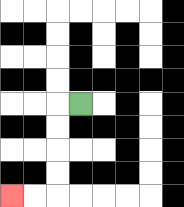{'start': '[3, 4]', 'end': '[0, 8]', 'path_directions': 'L,D,D,D,D,L,L', 'path_coordinates': '[[3, 4], [2, 4], [2, 5], [2, 6], [2, 7], [2, 8], [1, 8], [0, 8]]'}